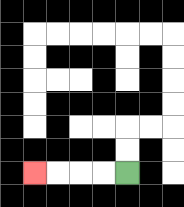{'start': '[5, 7]', 'end': '[1, 7]', 'path_directions': 'L,L,L,L', 'path_coordinates': '[[5, 7], [4, 7], [3, 7], [2, 7], [1, 7]]'}